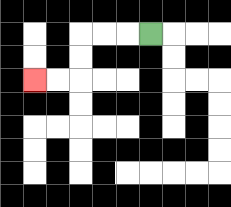{'start': '[6, 1]', 'end': '[1, 3]', 'path_directions': 'L,L,L,D,D,L,L', 'path_coordinates': '[[6, 1], [5, 1], [4, 1], [3, 1], [3, 2], [3, 3], [2, 3], [1, 3]]'}